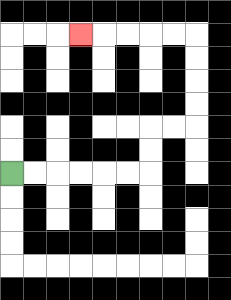{'start': '[0, 7]', 'end': '[3, 1]', 'path_directions': 'R,R,R,R,R,R,U,U,R,R,U,U,U,U,L,L,L,L,L', 'path_coordinates': '[[0, 7], [1, 7], [2, 7], [3, 7], [4, 7], [5, 7], [6, 7], [6, 6], [6, 5], [7, 5], [8, 5], [8, 4], [8, 3], [8, 2], [8, 1], [7, 1], [6, 1], [5, 1], [4, 1], [3, 1]]'}